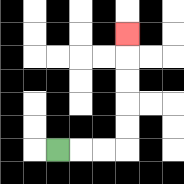{'start': '[2, 6]', 'end': '[5, 1]', 'path_directions': 'R,R,R,U,U,U,U,U', 'path_coordinates': '[[2, 6], [3, 6], [4, 6], [5, 6], [5, 5], [5, 4], [5, 3], [5, 2], [5, 1]]'}